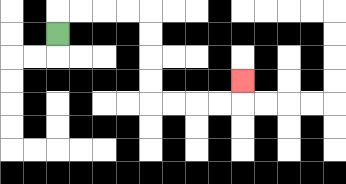{'start': '[2, 1]', 'end': '[10, 3]', 'path_directions': 'U,R,R,R,R,D,D,D,D,R,R,R,R,U', 'path_coordinates': '[[2, 1], [2, 0], [3, 0], [4, 0], [5, 0], [6, 0], [6, 1], [6, 2], [6, 3], [6, 4], [7, 4], [8, 4], [9, 4], [10, 4], [10, 3]]'}